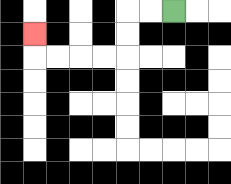{'start': '[7, 0]', 'end': '[1, 1]', 'path_directions': 'L,L,D,D,L,L,L,L,U', 'path_coordinates': '[[7, 0], [6, 0], [5, 0], [5, 1], [5, 2], [4, 2], [3, 2], [2, 2], [1, 2], [1, 1]]'}